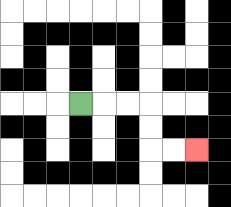{'start': '[3, 4]', 'end': '[8, 6]', 'path_directions': 'R,R,R,D,D,R,R', 'path_coordinates': '[[3, 4], [4, 4], [5, 4], [6, 4], [6, 5], [6, 6], [7, 6], [8, 6]]'}